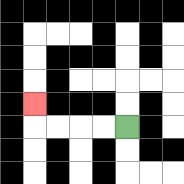{'start': '[5, 5]', 'end': '[1, 4]', 'path_directions': 'L,L,L,L,U', 'path_coordinates': '[[5, 5], [4, 5], [3, 5], [2, 5], [1, 5], [1, 4]]'}